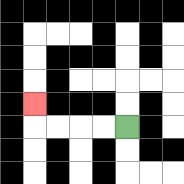{'start': '[5, 5]', 'end': '[1, 4]', 'path_directions': 'L,L,L,L,U', 'path_coordinates': '[[5, 5], [4, 5], [3, 5], [2, 5], [1, 5], [1, 4]]'}